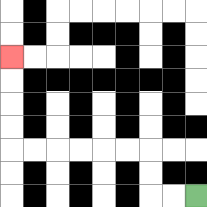{'start': '[8, 8]', 'end': '[0, 2]', 'path_directions': 'L,L,U,U,L,L,L,L,L,L,U,U,U,U', 'path_coordinates': '[[8, 8], [7, 8], [6, 8], [6, 7], [6, 6], [5, 6], [4, 6], [3, 6], [2, 6], [1, 6], [0, 6], [0, 5], [0, 4], [0, 3], [0, 2]]'}